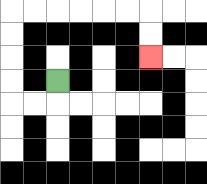{'start': '[2, 3]', 'end': '[6, 2]', 'path_directions': 'D,L,L,U,U,U,U,R,R,R,R,R,R,D,D', 'path_coordinates': '[[2, 3], [2, 4], [1, 4], [0, 4], [0, 3], [0, 2], [0, 1], [0, 0], [1, 0], [2, 0], [3, 0], [4, 0], [5, 0], [6, 0], [6, 1], [6, 2]]'}